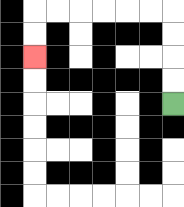{'start': '[7, 4]', 'end': '[1, 2]', 'path_directions': 'U,U,U,U,L,L,L,L,L,L,D,D', 'path_coordinates': '[[7, 4], [7, 3], [7, 2], [7, 1], [7, 0], [6, 0], [5, 0], [4, 0], [3, 0], [2, 0], [1, 0], [1, 1], [1, 2]]'}